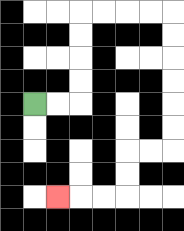{'start': '[1, 4]', 'end': '[2, 8]', 'path_directions': 'R,R,U,U,U,U,R,R,R,R,D,D,D,D,D,D,L,L,D,D,L,L,L', 'path_coordinates': '[[1, 4], [2, 4], [3, 4], [3, 3], [3, 2], [3, 1], [3, 0], [4, 0], [5, 0], [6, 0], [7, 0], [7, 1], [7, 2], [7, 3], [7, 4], [7, 5], [7, 6], [6, 6], [5, 6], [5, 7], [5, 8], [4, 8], [3, 8], [2, 8]]'}